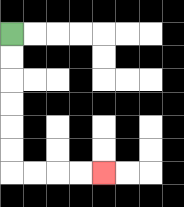{'start': '[0, 1]', 'end': '[4, 7]', 'path_directions': 'D,D,D,D,D,D,R,R,R,R', 'path_coordinates': '[[0, 1], [0, 2], [0, 3], [0, 4], [0, 5], [0, 6], [0, 7], [1, 7], [2, 7], [3, 7], [4, 7]]'}